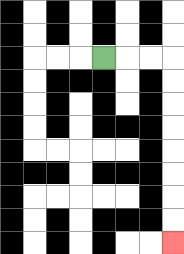{'start': '[4, 2]', 'end': '[7, 10]', 'path_directions': 'R,R,R,D,D,D,D,D,D,D,D', 'path_coordinates': '[[4, 2], [5, 2], [6, 2], [7, 2], [7, 3], [7, 4], [7, 5], [7, 6], [7, 7], [7, 8], [7, 9], [7, 10]]'}